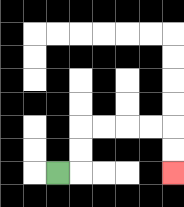{'start': '[2, 7]', 'end': '[7, 7]', 'path_directions': 'R,U,U,R,R,R,R,D,D', 'path_coordinates': '[[2, 7], [3, 7], [3, 6], [3, 5], [4, 5], [5, 5], [6, 5], [7, 5], [7, 6], [7, 7]]'}